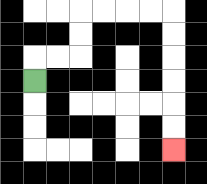{'start': '[1, 3]', 'end': '[7, 6]', 'path_directions': 'U,R,R,U,U,R,R,R,R,D,D,D,D,D,D', 'path_coordinates': '[[1, 3], [1, 2], [2, 2], [3, 2], [3, 1], [3, 0], [4, 0], [5, 0], [6, 0], [7, 0], [7, 1], [7, 2], [7, 3], [7, 4], [7, 5], [7, 6]]'}